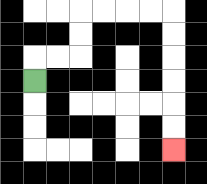{'start': '[1, 3]', 'end': '[7, 6]', 'path_directions': 'U,R,R,U,U,R,R,R,R,D,D,D,D,D,D', 'path_coordinates': '[[1, 3], [1, 2], [2, 2], [3, 2], [3, 1], [3, 0], [4, 0], [5, 0], [6, 0], [7, 0], [7, 1], [7, 2], [7, 3], [7, 4], [7, 5], [7, 6]]'}